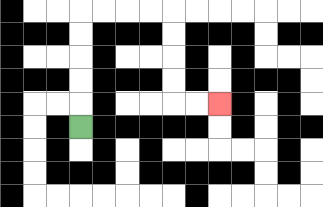{'start': '[3, 5]', 'end': '[9, 4]', 'path_directions': 'U,U,U,U,U,R,R,R,R,D,D,D,D,R,R', 'path_coordinates': '[[3, 5], [3, 4], [3, 3], [3, 2], [3, 1], [3, 0], [4, 0], [5, 0], [6, 0], [7, 0], [7, 1], [7, 2], [7, 3], [7, 4], [8, 4], [9, 4]]'}